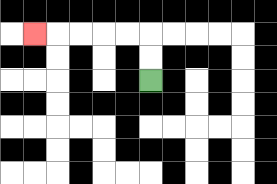{'start': '[6, 3]', 'end': '[1, 1]', 'path_directions': 'U,U,L,L,L,L,L', 'path_coordinates': '[[6, 3], [6, 2], [6, 1], [5, 1], [4, 1], [3, 1], [2, 1], [1, 1]]'}